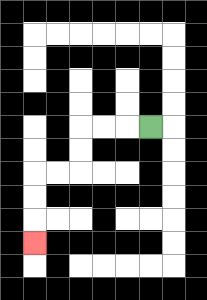{'start': '[6, 5]', 'end': '[1, 10]', 'path_directions': 'L,L,L,D,D,L,L,D,D,D', 'path_coordinates': '[[6, 5], [5, 5], [4, 5], [3, 5], [3, 6], [3, 7], [2, 7], [1, 7], [1, 8], [1, 9], [1, 10]]'}